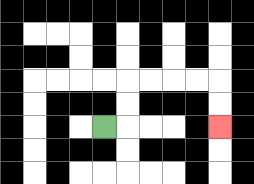{'start': '[4, 5]', 'end': '[9, 5]', 'path_directions': 'R,U,U,R,R,R,R,D,D', 'path_coordinates': '[[4, 5], [5, 5], [5, 4], [5, 3], [6, 3], [7, 3], [8, 3], [9, 3], [9, 4], [9, 5]]'}